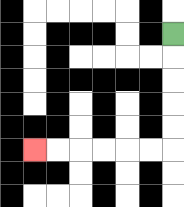{'start': '[7, 1]', 'end': '[1, 6]', 'path_directions': 'D,D,D,D,D,L,L,L,L,L,L', 'path_coordinates': '[[7, 1], [7, 2], [7, 3], [7, 4], [7, 5], [7, 6], [6, 6], [5, 6], [4, 6], [3, 6], [2, 6], [1, 6]]'}